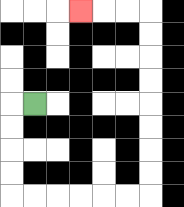{'start': '[1, 4]', 'end': '[3, 0]', 'path_directions': 'L,D,D,D,D,R,R,R,R,R,R,U,U,U,U,U,U,U,U,L,L,L', 'path_coordinates': '[[1, 4], [0, 4], [0, 5], [0, 6], [0, 7], [0, 8], [1, 8], [2, 8], [3, 8], [4, 8], [5, 8], [6, 8], [6, 7], [6, 6], [6, 5], [6, 4], [6, 3], [6, 2], [6, 1], [6, 0], [5, 0], [4, 0], [3, 0]]'}